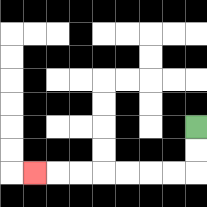{'start': '[8, 5]', 'end': '[1, 7]', 'path_directions': 'D,D,L,L,L,L,L,L,L', 'path_coordinates': '[[8, 5], [8, 6], [8, 7], [7, 7], [6, 7], [5, 7], [4, 7], [3, 7], [2, 7], [1, 7]]'}